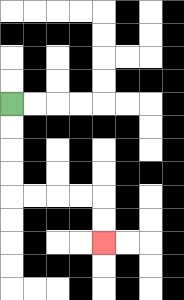{'start': '[0, 4]', 'end': '[4, 10]', 'path_directions': 'D,D,D,D,R,R,R,R,D,D', 'path_coordinates': '[[0, 4], [0, 5], [0, 6], [0, 7], [0, 8], [1, 8], [2, 8], [3, 8], [4, 8], [4, 9], [4, 10]]'}